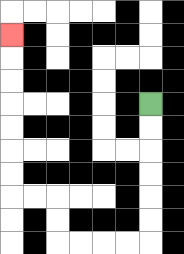{'start': '[6, 4]', 'end': '[0, 1]', 'path_directions': 'D,D,D,D,D,D,L,L,L,L,U,U,L,L,U,U,U,U,U,U,U', 'path_coordinates': '[[6, 4], [6, 5], [6, 6], [6, 7], [6, 8], [6, 9], [6, 10], [5, 10], [4, 10], [3, 10], [2, 10], [2, 9], [2, 8], [1, 8], [0, 8], [0, 7], [0, 6], [0, 5], [0, 4], [0, 3], [0, 2], [0, 1]]'}